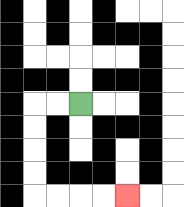{'start': '[3, 4]', 'end': '[5, 8]', 'path_directions': 'L,L,D,D,D,D,R,R,R,R', 'path_coordinates': '[[3, 4], [2, 4], [1, 4], [1, 5], [1, 6], [1, 7], [1, 8], [2, 8], [3, 8], [4, 8], [5, 8]]'}